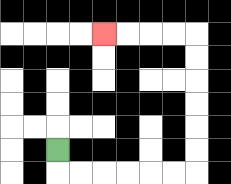{'start': '[2, 6]', 'end': '[4, 1]', 'path_directions': 'D,R,R,R,R,R,R,U,U,U,U,U,U,L,L,L,L', 'path_coordinates': '[[2, 6], [2, 7], [3, 7], [4, 7], [5, 7], [6, 7], [7, 7], [8, 7], [8, 6], [8, 5], [8, 4], [8, 3], [8, 2], [8, 1], [7, 1], [6, 1], [5, 1], [4, 1]]'}